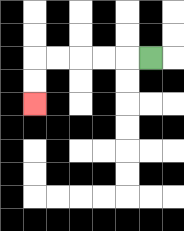{'start': '[6, 2]', 'end': '[1, 4]', 'path_directions': 'L,L,L,L,L,D,D', 'path_coordinates': '[[6, 2], [5, 2], [4, 2], [3, 2], [2, 2], [1, 2], [1, 3], [1, 4]]'}